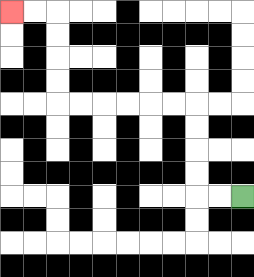{'start': '[10, 8]', 'end': '[0, 0]', 'path_directions': 'L,L,U,U,U,U,L,L,L,L,L,L,U,U,U,U,L,L', 'path_coordinates': '[[10, 8], [9, 8], [8, 8], [8, 7], [8, 6], [8, 5], [8, 4], [7, 4], [6, 4], [5, 4], [4, 4], [3, 4], [2, 4], [2, 3], [2, 2], [2, 1], [2, 0], [1, 0], [0, 0]]'}